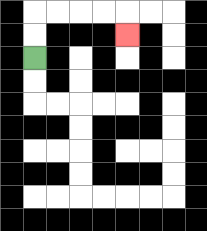{'start': '[1, 2]', 'end': '[5, 1]', 'path_directions': 'U,U,R,R,R,R,D', 'path_coordinates': '[[1, 2], [1, 1], [1, 0], [2, 0], [3, 0], [4, 0], [5, 0], [5, 1]]'}